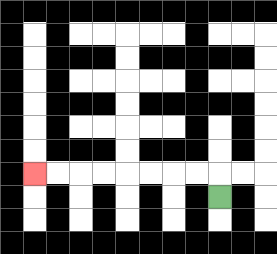{'start': '[9, 8]', 'end': '[1, 7]', 'path_directions': 'U,L,L,L,L,L,L,L,L', 'path_coordinates': '[[9, 8], [9, 7], [8, 7], [7, 7], [6, 7], [5, 7], [4, 7], [3, 7], [2, 7], [1, 7]]'}